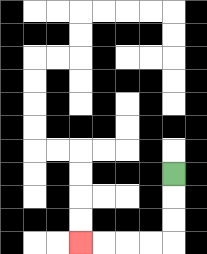{'start': '[7, 7]', 'end': '[3, 10]', 'path_directions': 'D,D,D,L,L,L,L', 'path_coordinates': '[[7, 7], [7, 8], [7, 9], [7, 10], [6, 10], [5, 10], [4, 10], [3, 10]]'}